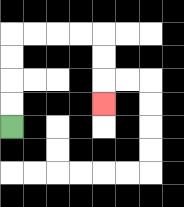{'start': '[0, 5]', 'end': '[4, 4]', 'path_directions': 'U,U,U,U,R,R,R,R,D,D,D', 'path_coordinates': '[[0, 5], [0, 4], [0, 3], [0, 2], [0, 1], [1, 1], [2, 1], [3, 1], [4, 1], [4, 2], [4, 3], [4, 4]]'}